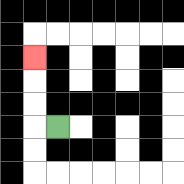{'start': '[2, 5]', 'end': '[1, 2]', 'path_directions': 'L,U,U,U', 'path_coordinates': '[[2, 5], [1, 5], [1, 4], [1, 3], [1, 2]]'}